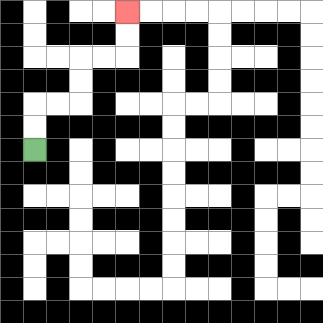{'start': '[1, 6]', 'end': '[5, 0]', 'path_directions': 'U,U,R,R,U,U,R,R,U,U', 'path_coordinates': '[[1, 6], [1, 5], [1, 4], [2, 4], [3, 4], [3, 3], [3, 2], [4, 2], [5, 2], [5, 1], [5, 0]]'}